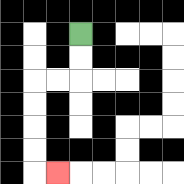{'start': '[3, 1]', 'end': '[2, 7]', 'path_directions': 'D,D,L,L,D,D,D,D,R', 'path_coordinates': '[[3, 1], [3, 2], [3, 3], [2, 3], [1, 3], [1, 4], [1, 5], [1, 6], [1, 7], [2, 7]]'}